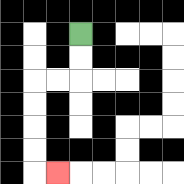{'start': '[3, 1]', 'end': '[2, 7]', 'path_directions': 'D,D,L,L,D,D,D,D,R', 'path_coordinates': '[[3, 1], [3, 2], [3, 3], [2, 3], [1, 3], [1, 4], [1, 5], [1, 6], [1, 7], [2, 7]]'}